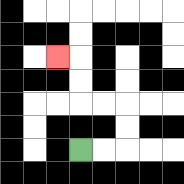{'start': '[3, 6]', 'end': '[2, 2]', 'path_directions': 'R,R,U,U,L,L,U,U,L', 'path_coordinates': '[[3, 6], [4, 6], [5, 6], [5, 5], [5, 4], [4, 4], [3, 4], [3, 3], [3, 2], [2, 2]]'}